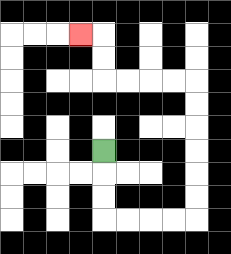{'start': '[4, 6]', 'end': '[3, 1]', 'path_directions': 'D,D,D,R,R,R,R,U,U,U,U,U,U,L,L,L,L,U,U,L', 'path_coordinates': '[[4, 6], [4, 7], [4, 8], [4, 9], [5, 9], [6, 9], [7, 9], [8, 9], [8, 8], [8, 7], [8, 6], [8, 5], [8, 4], [8, 3], [7, 3], [6, 3], [5, 3], [4, 3], [4, 2], [4, 1], [3, 1]]'}